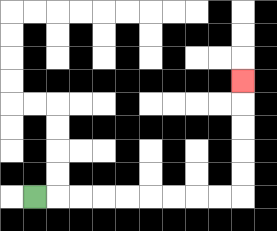{'start': '[1, 8]', 'end': '[10, 3]', 'path_directions': 'R,R,R,R,R,R,R,R,R,U,U,U,U,U', 'path_coordinates': '[[1, 8], [2, 8], [3, 8], [4, 8], [5, 8], [6, 8], [7, 8], [8, 8], [9, 8], [10, 8], [10, 7], [10, 6], [10, 5], [10, 4], [10, 3]]'}